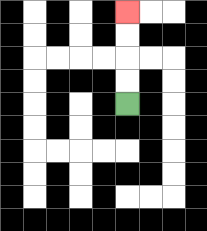{'start': '[5, 4]', 'end': '[5, 0]', 'path_directions': 'U,U,U,U', 'path_coordinates': '[[5, 4], [5, 3], [5, 2], [5, 1], [5, 0]]'}